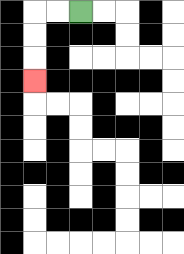{'start': '[3, 0]', 'end': '[1, 3]', 'path_directions': 'L,L,D,D,D', 'path_coordinates': '[[3, 0], [2, 0], [1, 0], [1, 1], [1, 2], [1, 3]]'}